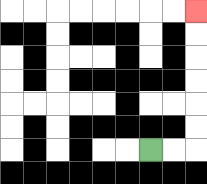{'start': '[6, 6]', 'end': '[8, 0]', 'path_directions': 'R,R,U,U,U,U,U,U', 'path_coordinates': '[[6, 6], [7, 6], [8, 6], [8, 5], [8, 4], [8, 3], [8, 2], [8, 1], [8, 0]]'}